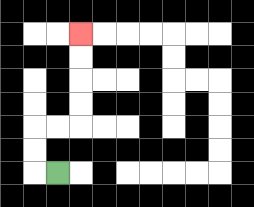{'start': '[2, 7]', 'end': '[3, 1]', 'path_directions': 'L,U,U,R,R,U,U,U,U', 'path_coordinates': '[[2, 7], [1, 7], [1, 6], [1, 5], [2, 5], [3, 5], [3, 4], [3, 3], [3, 2], [3, 1]]'}